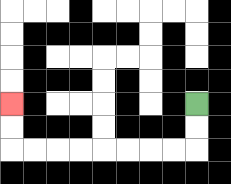{'start': '[8, 4]', 'end': '[0, 4]', 'path_directions': 'D,D,L,L,L,L,L,L,L,L,U,U', 'path_coordinates': '[[8, 4], [8, 5], [8, 6], [7, 6], [6, 6], [5, 6], [4, 6], [3, 6], [2, 6], [1, 6], [0, 6], [0, 5], [0, 4]]'}